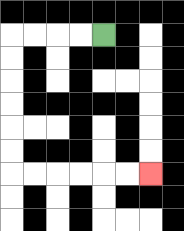{'start': '[4, 1]', 'end': '[6, 7]', 'path_directions': 'L,L,L,L,D,D,D,D,D,D,R,R,R,R,R,R', 'path_coordinates': '[[4, 1], [3, 1], [2, 1], [1, 1], [0, 1], [0, 2], [0, 3], [0, 4], [0, 5], [0, 6], [0, 7], [1, 7], [2, 7], [3, 7], [4, 7], [5, 7], [6, 7]]'}